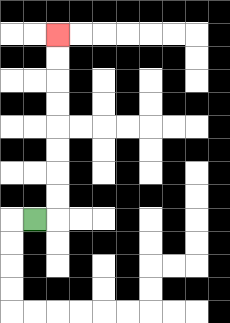{'start': '[1, 9]', 'end': '[2, 1]', 'path_directions': 'R,U,U,U,U,U,U,U,U', 'path_coordinates': '[[1, 9], [2, 9], [2, 8], [2, 7], [2, 6], [2, 5], [2, 4], [2, 3], [2, 2], [2, 1]]'}